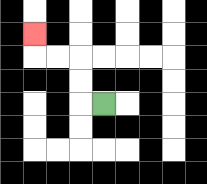{'start': '[4, 4]', 'end': '[1, 1]', 'path_directions': 'L,U,U,L,L,U', 'path_coordinates': '[[4, 4], [3, 4], [3, 3], [3, 2], [2, 2], [1, 2], [1, 1]]'}